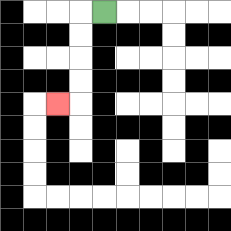{'start': '[4, 0]', 'end': '[2, 4]', 'path_directions': 'L,D,D,D,D,L', 'path_coordinates': '[[4, 0], [3, 0], [3, 1], [3, 2], [3, 3], [3, 4], [2, 4]]'}